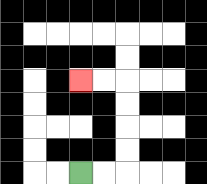{'start': '[3, 7]', 'end': '[3, 3]', 'path_directions': 'R,R,U,U,U,U,L,L', 'path_coordinates': '[[3, 7], [4, 7], [5, 7], [5, 6], [5, 5], [5, 4], [5, 3], [4, 3], [3, 3]]'}